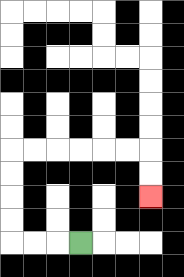{'start': '[3, 10]', 'end': '[6, 8]', 'path_directions': 'L,L,L,U,U,U,U,R,R,R,R,R,R,D,D', 'path_coordinates': '[[3, 10], [2, 10], [1, 10], [0, 10], [0, 9], [0, 8], [0, 7], [0, 6], [1, 6], [2, 6], [3, 6], [4, 6], [5, 6], [6, 6], [6, 7], [6, 8]]'}